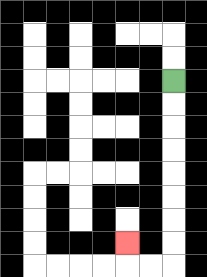{'start': '[7, 3]', 'end': '[5, 10]', 'path_directions': 'D,D,D,D,D,D,D,D,L,L,U', 'path_coordinates': '[[7, 3], [7, 4], [7, 5], [7, 6], [7, 7], [7, 8], [7, 9], [7, 10], [7, 11], [6, 11], [5, 11], [5, 10]]'}